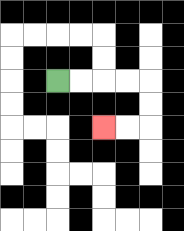{'start': '[2, 3]', 'end': '[4, 5]', 'path_directions': 'R,R,R,R,D,D,L,L', 'path_coordinates': '[[2, 3], [3, 3], [4, 3], [5, 3], [6, 3], [6, 4], [6, 5], [5, 5], [4, 5]]'}